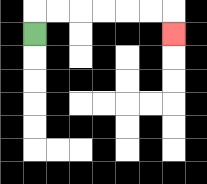{'start': '[1, 1]', 'end': '[7, 1]', 'path_directions': 'U,R,R,R,R,R,R,D', 'path_coordinates': '[[1, 1], [1, 0], [2, 0], [3, 0], [4, 0], [5, 0], [6, 0], [7, 0], [7, 1]]'}